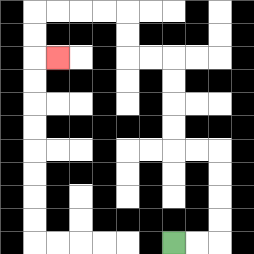{'start': '[7, 10]', 'end': '[2, 2]', 'path_directions': 'R,R,U,U,U,U,L,L,U,U,U,U,L,L,U,U,L,L,L,L,D,D,R', 'path_coordinates': '[[7, 10], [8, 10], [9, 10], [9, 9], [9, 8], [9, 7], [9, 6], [8, 6], [7, 6], [7, 5], [7, 4], [7, 3], [7, 2], [6, 2], [5, 2], [5, 1], [5, 0], [4, 0], [3, 0], [2, 0], [1, 0], [1, 1], [1, 2], [2, 2]]'}